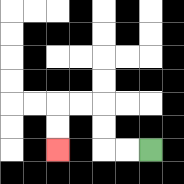{'start': '[6, 6]', 'end': '[2, 6]', 'path_directions': 'L,L,U,U,L,L,D,D', 'path_coordinates': '[[6, 6], [5, 6], [4, 6], [4, 5], [4, 4], [3, 4], [2, 4], [2, 5], [2, 6]]'}